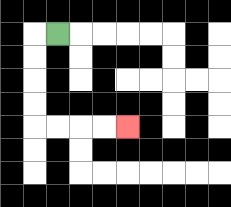{'start': '[2, 1]', 'end': '[5, 5]', 'path_directions': 'L,D,D,D,D,R,R,R,R', 'path_coordinates': '[[2, 1], [1, 1], [1, 2], [1, 3], [1, 4], [1, 5], [2, 5], [3, 5], [4, 5], [5, 5]]'}